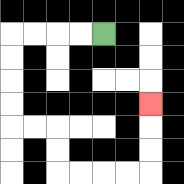{'start': '[4, 1]', 'end': '[6, 4]', 'path_directions': 'L,L,L,L,D,D,D,D,R,R,D,D,R,R,R,R,U,U,U', 'path_coordinates': '[[4, 1], [3, 1], [2, 1], [1, 1], [0, 1], [0, 2], [0, 3], [0, 4], [0, 5], [1, 5], [2, 5], [2, 6], [2, 7], [3, 7], [4, 7], [5, 7], [6, 7], [6, 6], [6, 5], [6, 4]]'}